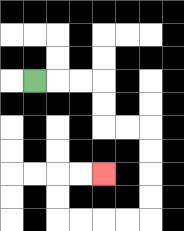{'start': '[1, 3]', 'end': '[4, 7]', 'path_directions': 'R,R,R,D,D,R,R,D,D,D,D,L,L,L,L,U,U,R,R', 'path_coordinates': '[[1, 3], [2, 3], [3, 3], [4, 3], [4, 4], [4, 5], [5, 5], [6, 5], [6, 6], [6, 7], [6, 8], [6, 9], [5, 9], [4, 9], [3, 9], [2, 9], [2, 8], [2, 7], [3, 7], [4, 7]]'}